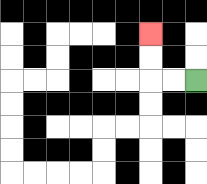{'start': '[8, 3]', 'end': '[6, 1]', 'path_directions': 'L,L,U,U', 'path_coordinates': '[[8, 3], [7, 3], [6, 3], [6, 2], [6, 1]]'}